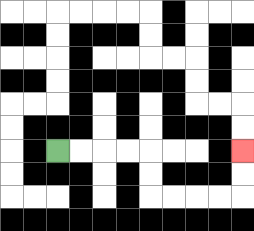{'start': '[2, 6]', 'end': '[10, 6]', 'path_directions': 'R,R,R,R,D,D,R,R,R,R,U,U', 'path_coordinates': '[[2, 6], [3, 6], [4, 6], [5, 6], [6, 6], [6, 7], [6, 8], [7, 8], [8, 8], [9, 8], [10, 8], [10, 7], [10, 6]]'}